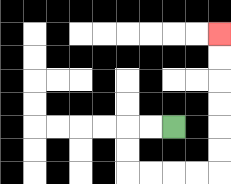{'start': '[7, 5]', 'end': '[9, 1]', 'path_directions': 'L,L,D,D,R,R,R,R,U,U,U,U,U,U', 'path_coordinates': '[[7, 5], [6, 5], [5, 5], [5, 6], [5, 7], [6, 7], [7, 7], [8, 7], [9, 7], [9, 6], [9, 5], [9, 4], [9, 3], [9, 2], [9, 1]]'}